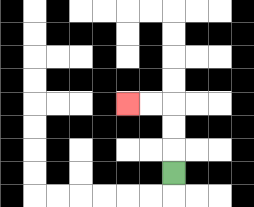{'start': '[7, 7]', 'end': '[5, 4]', 'path_directions': 'U,U,U,L,L', 'path_coordinates': '[[7, 7], [7, 6], [7, 5], [7, 4], [6, 4], [5, 4]]'}